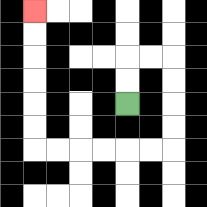{'start': '[5, 4]', 'end': '[1, 0]', 'path_directions': 'U,U,R,R,D,D,D,D,L,L,L,L,L,L,U,U,U,U,U,U', 'path_coordinates': '[[5, 4], [5, 3], [5, 2], [6, 2], [7, 2], [7, 3], [7, 4], [7, 5], [7, 6], [6, 6], [5, 6], [4, 6], [3, 6], [2, 6], [1, 6], [1, 5], [1, 4], [1, 3], [1, 2], [1, 1], [1, 0]]'}